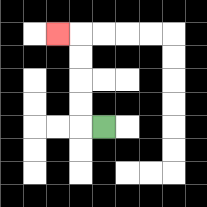{'start': '[4, 5]', 'end': '[2, 1]', 'path_directions': 'L,U,U,U,U,L', 'path_coordinates': '[[4, 5], [3, 5], [3, 4], [3, 3], [3, 2], [3, 1], [2, 1]]'}